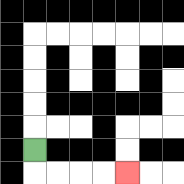{'start': '[1, 6]', 'end': '[5, 7]', 'path_directions': 'D,R,R,R,R', 'path_coordinates': '[[1, 6], [1, 7], [2, 7], [3, 7], [4, 7], [5, 7]]'}